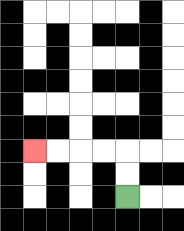{'start': '[5, 8]', 'end': '[1, 6]', 'path_directions': 'U,U,L,L,L,L', 'path_coordinates': '[[5, 8], [5, 7], [5, 6], [4, 6], [3, 6], [2, 6], [1, 6]]'}